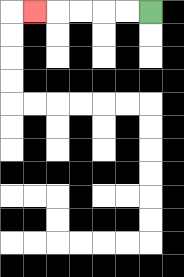{'start': '[6, 0]', 'end': '[1, 0]', 'path_directions': 'L,L,L,L,L', 'path_coordinates': '[[6, 0], [5, 0], [4, 0], [3, 0], [2, 0], [1, 0]]'}